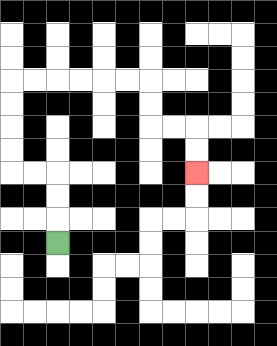{'start': '[2, 10]', 'end': '[8, 7]', 'path_directions': 'U,U,U,L,L,U,U,U,U,R,R,R,R,R,R,D,D,R,R,D,D', 'path_coordinates': '[[2, 10], [2, 9], [2, 8], [2, 7], [1, 7], [0, 7], [0, 6], [0, 5], [0, 4], [0, 3], [1, 3], [2, 3], [3, 3], [4, 3], [5, 3], [6, 3], [6, 4], [6, 5], [7, 5], [8, 5], [8, 6], [8, 7]]'}